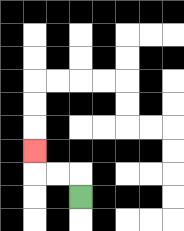{'start': '[3, 8]', 'end': '[1, 6]', 'path_directions': 'U,L,L,U', 'path_coordinates': '[[3, 8], [3, 7], [2, 7], [1, 7], [1, 6]]'}